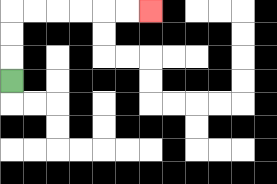{'start': '[0, 3]', 'end': '[6, 0]', 'path_directions': 'U,U,U,R,R,R,R,R,R', 'path_coordinates': '[[0, 3], [0, 2], [0, 1], [0, 0], [1, 0], [2, 0], [3, 0], [4, 0], [5, 0], [6, 0]]'}